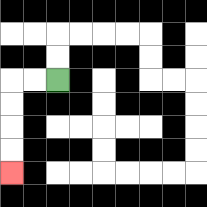{'start': '[2, 3]', 'end': '[0, 7]', 'path_directions': 'L,L,D,D,D,D', 'path_coordinates': '[[2, 3], [1, 3], [0, 3], [0, 4], [0, 5], [0, 6], [0, 7]]'}